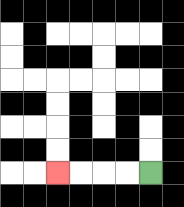{'start': '[6, 7]', 'end': '[2, 7]', 'path_directions': 'L,L,L,L', 'path_coordinates': '[[6, 7], [5, 7], [4, 7], [3, 7], [2, 7]]'}